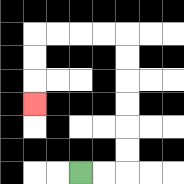{'start': '[3, 7]', 'end': '[1, 4]', 'path_directions': 'R,R,U,U,U,U,U,U,L,L,L,L,D,D,D', 'path_coordinates': '[[3, 7], [4, 7], [5, 7], [5, 6], [5, 5], [5, 4], [5, 3], [5, 2], [5, 1], [4, 1], [3, 1], [2, 1], [1, 1], [1, 2], [1, 3], [1, 4]]'}